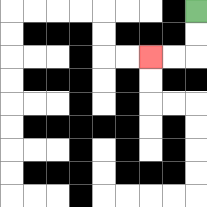{'start': '[8, 0]', 'end': '[6, 2]', 'path_directions': 'D,D,L,L', 'path_coordinates': '[[8, 0], [8, 1], [8, 2], [7, 2], [6, 2]]'}